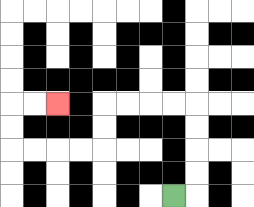{'start': '[7, 8]', 'end': '[2, 4]', 'path_directions': 'R,U,U,U,U,L,L,L,L,D,D,L,L,L,L,U,U,R,R', 'path_coordinates': '[[7, 8], [8, 8], [8, 7], [8, 6], [8, 5], [8, 4], [7, 4], [6, 4], [5, 4], [4, 4], [4, 5], [4, 6], [3, 6], [2, 6], [1, 6], [0, 6], [0, 5], [0, 4], [1, 4], [2, 4]]'}